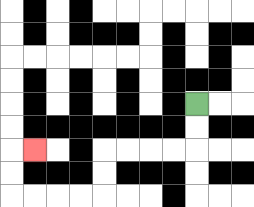{'start': '[8, 4]', 'end': '[1, 6]', 'path_directions': 'D,D,L,L,L,L,D,D,L,L,L,L,U,U,R', 'path_coordinates': '[[8, 4], [8, 5], [8, 6], [7, 6], [6, 6], [5, 6], [4, 6], [4, 7], [4, 8], [3, 8], [2, 8], [1, 8], [0, 8], [0, 7], [0, 6], [1, 6]]'}